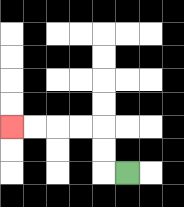{'start': '[5, 7]', 'end': '[0, 5]', 'path_directions': 'L,U,U,L,L,L,L', 'path_coordinates': '[[5, 7], [4, 7], [4, 6], [4, 5], [3, 5], [2, 5], [1, 5], [0, 5]]'}